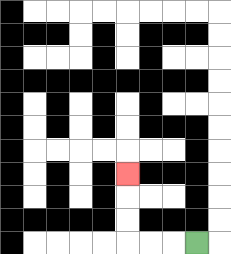{'start': '[8, 10]', 'end': '[5, 7]', 'path_directions': 'L,L,L,U,U,U', 'path_coordinates': '[[8, 10], [7, 10], [6, 10], [5, 10], [5, 9], [5, 8], [5, 7]]'}